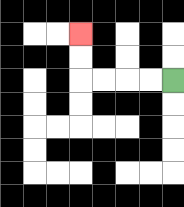{'start': '[7, 3]', 'end': '[3, 1]', 'path_directions': 'L,L,L,L,U,U', 'path_coordinates': '[[7, 3], [6, 3], [5, 3], [4, 3], [3, 3], [3, 2], [3, 1]]'}